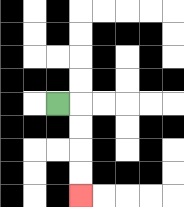{'start': '[2, 4]', 'end': '[3, 8]', 'path_directions': 'R,D,D,D,D', 'path_coordinates': '[[2, 4], [3, 4], [3, 5], [3, 6], [3, 7], [3, 8]]'}